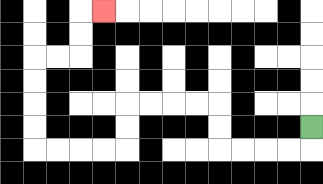{'start': '[13, 5]', 'end': '[4, 0]', 'path_directions': 'D,L,L,L,L,U,U,L,L,L,L,D,D,L,L,L,L,U,U,U,U,R,R,U,U,R', 'path_coordinates': '[[13, 5], [13, 6], [12, 6], [11, 6], [10, 6], [9, 6], [9, 5], [9, 4], [8, 4], [7, 4], [6, 4], [5, 4], [5, 5], [5, 6], [4, 6], [3, 6], [2, 6], [1, 6], [1, 5], [1, 4], [1, 3], [1, 2], [2, 2], [3, 2], [3, 1], [3, 0], [4, 0]]'}